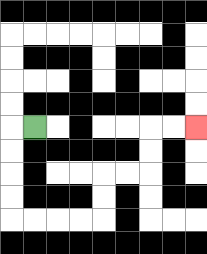{'start': '[1, 5]', 'end': '[8, 5]', 'path_directions': 'L,D,D,D,D,R,R,R,R,U,U,R,R,U,U,R,R', 'path_coordinates': '[[1, 5], [0, 5], [0, 6], [0, 7], [0, 8], [0, 9], [1, 9], [2, 9], [3, 9], [4, 9], [4, 8], [4, 7], [5, 7], [6, 7], [6, 6], [6, 5], [7, 5], [8, 5]]'}